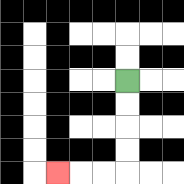{'start': '[5, 3]', 'end': '[2, 7]', 'path_directions': 'D,D,D,D,L,L,L', 'path_coordinates': '[[5, 3], [5, 4], [5, 5], [5, 6], [5, 7], [4, 7], [3, 7], [2, 7]]'}